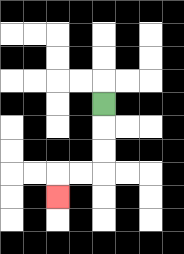{'start': '[4, 4]', 'end': '[2, 8]', 'path_directions': 'D,D,D,L,L,D', 'path_coordinates': '[[4, 4], [4, 5], [4, 6], [4, 7], [3, 7], [2, 7], [2, 8]]'}